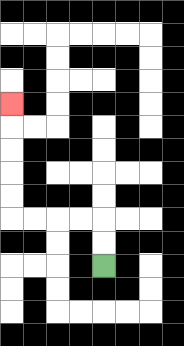{'start': '[4, 11]', 'end': '[0, 4]', 'path_directions': 'U,U,L,L,L,L,U,U,U,U,U', 'path_coordinates': '[[4, 11], [4, 10], [4, 9], [3, 9], [2, 9], [1, 9], [0, 9], [0, 8], [0, 7], [0, 6], [0, 5], [0, 4]]'}